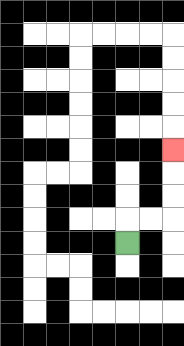{'start': '[5, 10]', 'end': '[7, 6]', 'path_directions': 'U,R,R,U,U,U', 'path_coordinates': '[[5, 10], [5, 9], [6, 9], [7, 9], [7, 8], [7, 7], [7, 6]]'}